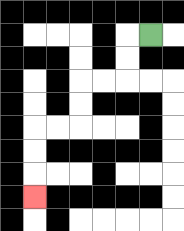{'start': '[6, 1]', 'end': '[1, 8]', 'path_directions': 'L,D,D,L,L,D,D,L,L,D,D,D', 'path_coordinates': '[[6, 1], [5, 1], [5, 2], [5, 3], [4, 3], [3, 3], [3, 4], [3, 5], [2, 5], [1, 5], [1, 6], [1, 7], [1, 8]]'}